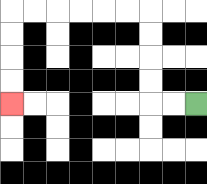{'start': '[8, 4]', 'end': '[0, 4]', 'path_directions': 'L,L,U,U,U,U,L,L,L,L,L,L,D,D,D,D', 'path_coordinates': '[[8, 4], [7, 4], [6, 4], [6, 3], [6, 2], [6, 1], [6, 0], [5, 0], [4, 0], [3, 0], [2, 0], [1, 0], [0, 0], [0, 1], [0, 2], [0, 3], [0, 4]]'}